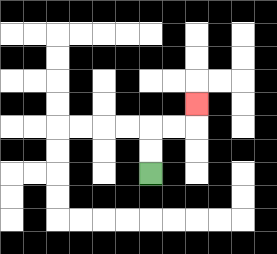{'start': '[6, 7]', 'end': '[8, 4]', 'path_directions': 'U,U,R,R,U', 'path_coordinates': '[[6, 7], [6, 6], [6, 5], [7, 5], [8, 5], [8, 4]]'}